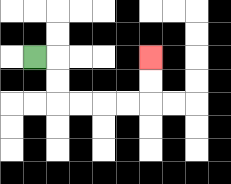{'start': '[1, 2]', 'end': '[6, 2]', 'path_directions': 'R,D,D,R,R,R,R,U,U', 'path_coordinates': '[[1, 2], [2, 2], [2, 3], [2, 4], [3, 4], [4, 4], [5, 4], [6, 4], [6, 3], [6, 2]]'}